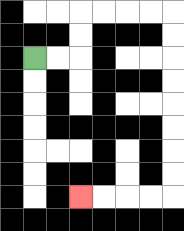{'start': '[1, 2]', 'end': '[3, 8]', 'path_directions': 'R,R,U,U,R,R,R,R,D,D,D,D,D,D,D,D,L,L,L,L', 'path_coordinates': '[[1, 2], [2, 2], [3, 2], [3, 1], [3, 0], [4, 0], [5, 0], [6, 0], [7, 0], [7, 1], [7, 2], [7, 3], [7, 4], [7, 5], [7, 6], [7, 7], [7, 8], [6, 8], [5, 8], [4, 8], [3, 8]]'}